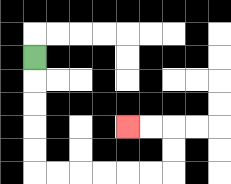{'start': '[1, 2]', 'end': '[5, 5]', 'path_directions': 'D,D,D,D,D,R,R,R,R,R,R,U,U,L,L', 'path_coordinates': '[[1, 2], [1, 3], [1, 4], [1, 5], [1, 6], [1, 7], [2, 7], [3, 7], [4, 7], [5, 7], [6, 7], [7, 7], [7, 6], [7, 5], [6, 5], [5, 5]]'}